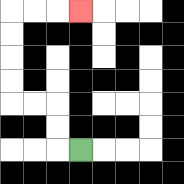{'start': '[3, 6]', 'end': '[3, 0]', 'path_directions': 'L,U,U,L,L,U,U,U,U,R,R,R', 'path_coordinates': '[[3, 6], [2, 6], [2, 5], [2, 4], [1, 4], [0, 4], [0, 3], [0, 2], [0, 1], [0, 0], [1, 0], [2, 0], [3, 0]]'}